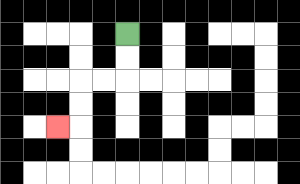{'start': '[5, 1]', 'end': '[2, 5]', 'path_directions': 'D,D,L,L,D,D,L', 'path_coordinates': '[[5, 1], [5, 2], [5, 3], [4, 3], [3, 3], [3, 4], [3, 5], [2, 5]]'}